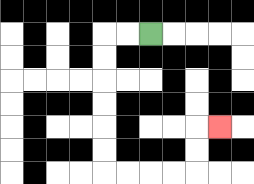{'start': '[6, 1]', 'end': '[9, 5]', 'path_directions': 'L,L,D,D,D,D,D,D,R,R,R,R,U,U,R', 'path_coordinates': '[[6, 1], [5, 1], [4, 1], [4, 2], [4, 3], [4, 4], [4, 5], [4, 6], [4, 7], [5, 7], [6, 7], [7, 7], [8, 7], [8, 6], [8, 5], [9, 5]]'}